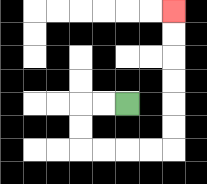{'start': '[5, 4]', 'end': '[7, 0]', 'path_directions': 'L,L,D,D,R,R,R,R,U,U,U,U,U,U', 'path_coordinates': '[[5, 4], [4, 4], [3, 4], [3, 5], [3, 6], [4, 6], [5, 6], [6, 6], [7, 6], [7, 5], [7, 4], [7, 3], [7, 2], [7, 1], [7, 0]]'}